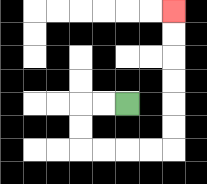{'start': '[5, 4]', 'end': '[7, 0]', 'path_directions': 'L,L,D,D,R,R,R,R,U,U,U,U,U,U', 'path_coordinates': '[[5, 4], [4, 4], [3, 4], [3, 5], [3, 6], [4, 6], [5, 6], [6, 6], [7, 6], [7, 5], [7, 4], [7, 3], [7, 2], [7, 1], [7, 0]]'}